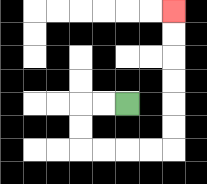{'start': '[5, 4]', 'end': '[7, 0]', 'path_directions': 'L,L,D,D,R,R,R,R,U,U,U,U,U,U', 'path_coordinates': '[[5, 4], [4, 4], [3, 4], [3, 5], [3, 6], [4, 6], [5, 6], [6, 6], [7, 6], [7, 5], [7, 4], [7, 3], [7, 2], [7, 1], [7, 0]]'}